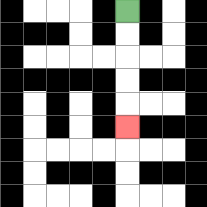{'start': '[5, 0]', 'end': '[5, 5]', 'path_directions': 'D,D,D,D,D', 'path_coordinates': '[[5, 0], [5, 1], [5, 2], [5, 3], [5, 4], [5, 5]]'}